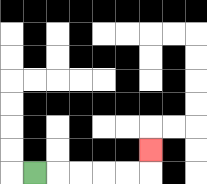{'start': '[1, 7]', 'end': '[6, 6]', 'path_directions': 'R,R,R,R,R,U', 'path_coordinates': '[[1, 7], [2, 7], [3, 7], [4, 7], [5, 7], [6, 7], [6, 6]]'}